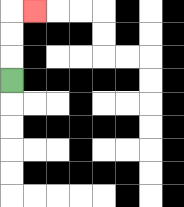{'start': '[0, 3]', 'end': '[1, 0]', 'path_directions': 'U,U,U,R', 'path_coordinates': '[[0, 3], [0, 2], [0, 1], [0, 0], [1, 0]]'}